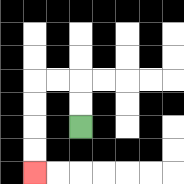{'start': '[3, 5]', 'end': '[1, 7]', 'path_directions': 'U,U,L,L,D,D,D,D', 'path_coordinates': '[[3, 5], [3, 4], [3, 3], [2, 3], [1, 3], [1, 4], [1, 5], [1, 6], [1, 7]]'}